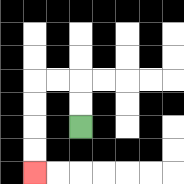{'start': '[3, 5]', 'end': '[1, 7]', 'path_directions': 'U,U,L,L,D,D,D,D', 'path_coordinates': '[[3, 5], [3, 4], [3, 3], [2, 3], [1, 3], [1, 4], [1, 5], [1, 6], [1, 7]]'}